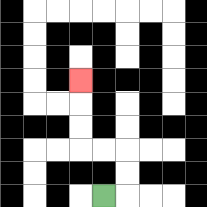{'start': '[4, 8]', 'end': '[3, 3]', 'path_directions': 'R,U,U,L,L,U,U,U', 'path_coordinates': '[[4, 8], [5, 8], [5, 7], [5, 6], [4, 6], [3, 6], [3, 5], [3, 4], [3, 3]]'}